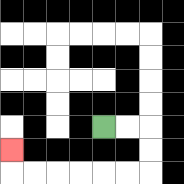{'start': '[4, 5]', 'end': '[0, 6]', 'path_directions': 'R,R,D,D,L,L,L,L,L,L,U', 'path_coordinates': '[[4, 5], [5, 5], [6, 5], [6, 6], [6, 7], [5, 7], [4, 7], [3, 7], [2, 7], [1, 7], [0, 7], [0, 6]]'}